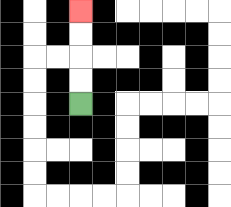{'start': '[3, 4]', 'end': '[3, 0]', 'path_directions': 'U,U,U,U', 'path_coordinates': '[[3, 4], [3, 3], [3, 2], [3, 1], [3, 0]]'}